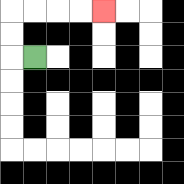{'start': '[1, 2]', 'end': '[4, 0]', 'path_directions': 'L,U,U,R,R,R,R', 'path_coordinates': '[[1, 2], [0, 2], [0, 1], [0, 0], [1, 0], [2, 0], [3, 0], [4, 0]]'}